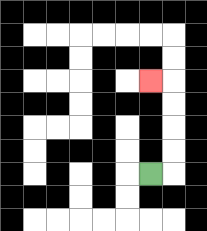{'start': '[6, 7]', 'end': '[6, 3]', 'path_directions': 'R,U,U,U,U,L', 'path_coordinates': '[[6, 7], [7, 7], [7, 6], [7, 5], [7, 4], [7, 3], [6, 3]]'}